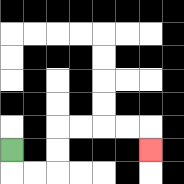{'start': '[0, 6]', 'end': '[6, 6]', 'path_directions': 'D,R,R,U,U,R,R,R,R,D', 'path_coordinates': '[[0, 6], [0, 7], [1, 7], [2, 7], [2, 6], [2, 5], [3, 5], [4, 5], [5, 5], [6, 5], [6, 6]]'}